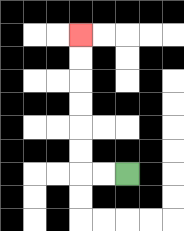{'start': '[5, 7]', 'end': '[3, 1]', 'path_directions': 'L,L,U,U,U,U,U,U', 'path_coordinates': '[[5, 7], [4, 7], [3, 7], [3, 6], [3, 5], [3, 4], [3, 3], [3, 2], [3, 1]]'}